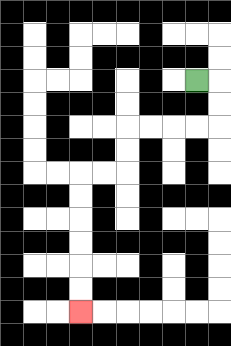{'start': '[8, 3]', 'end': '[3, 13]', 'path_directions': 'R,D,D,L,L,L,L,D,D,L,L,D,D,D,D,D,D', 'path_coordinates': '[[8, 3], [9, 3], [9, 4], [9, 5], [8, 5], [7, 5], [6, 5], [5, 5], [5, 6], [5, 7], [4, 7], [3, 7], [3, 8], [3, 9], [3, 10], [3, 11], [3, 12], [3, 13]]'}